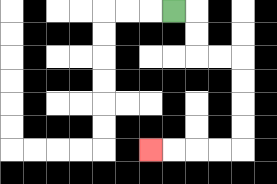{'start': '[7, 0]', 'end': '[6, 6]', 'path_directions': 'R,D,D,R,R,D,D,D,D,L,L,L,L', 'path_coordinates': '[[7, 0], [8, 0], [8, 1], [8, 2], [9, 2], [10, 2], [10, 3], [10, 4], [10, 5], [10, 6], [9, 6], [8, 6], [7, 6], [6, 6]]'}